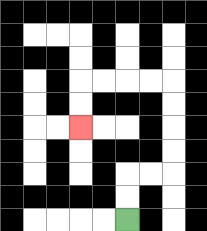{'start': '[5, 9]', 'end': '[3, 5]', 'path_directions': 'U,U,R,R,U,U,U,U,L,L,L,L,D,D', 'path_coordinates': '[[5, 9], [5, 8], [5, 7], [6, 7], [7, 7], [7, 6], [7, 5], [7, 4], [7, 3], [6, 3], [5, 3], [4, 3], [3, 3], [3, 4], [3, 5]]'}